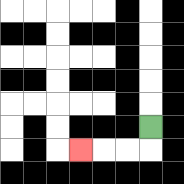{'start': '[6, 5]', 'end': '[3, 6]', 'path_directions': 'D,L,L,L', 'path_coordinates': '[[6, 5], [6, 6], [5, 6], [4, 6], [3, 6]]'}